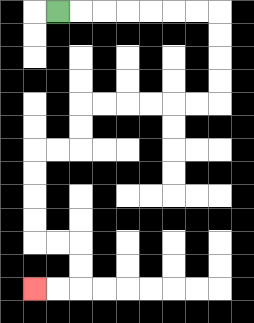{'start': '[2, 0]', 'end': '[1, 12]', 'path_directions': 'R,R,R,R,R,R,R,D,D,D,D,L,L,L,L,L,L,D,D,L,L,D,D,D,D,R,R,D,D,L,L', 'path_coordinates': '[[2, 0], [3, 0], [4, 0], [5, 0], [6, 0], [7, 0], [8, 0], [9, 0], [9, 1], [9, 2], [9, 3], [9, 4], [8, 4], [7, 4], [6, 4], [5, 4], [4, 4], [3, 4], [3, 5], [3, 6], [2, 6], [1, 6], [1, 7], [1, 8], [1, 9], [1, 10], [2, 10], [3, 10], [3, 11], [3, 12], [2, 12], [1, 12]]'}